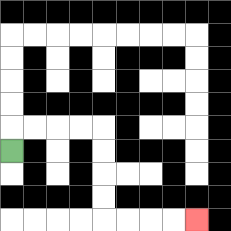{'start': '[0, 6]', 'end': '[8, 9]', 'path_directions': 'U,R,R,R,R,D,D,D,D,R,R,R,R', 'path_coordinates': '[[0, 6], [0, 5], [1, 5], [2, 5], [3, 5], [4, 5], [4, 6], [4, 7], [4, 8], [4, 9], [5, 9], [6, 9], [7, 9], [8, 9]]'}